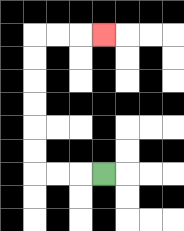{'start': '[4, 7]', 'end': '[4, 1]', 'path_directions': 'L,L,L,U,U,U,U,U,U,R,R,R', 'path_coordinates': '[[4, 7], [3, 7], [2, 7], [1, 7], [1, 6], [1, 5], [1, 4], [1, 3], [1, 2], [1, 1], [2, 1], [3, 1], [4, 1]]'}